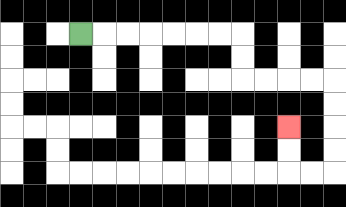{'start': '[3, 1]', 'end': '[12, 5]', 'path_directions': 'R,R,R,R,R,R,R,D,D,R,R,R,R,D,D,D,D,L,L,U,U', 'path_coordinates': '[[3, 1], [4, 1], [5, 1], [6, 1], [7, 1], [8, 1], [9, 1], [10, 1], [10, 2], [10, 3], [11, 3], [12, 3], [13, 3], [14, 3], [14, 4], [14, 5], [14, 6], [14, 7], [13, 7], [12, 7], [12, 6], [12, 5]]'}